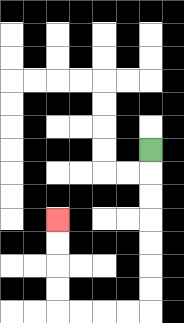{'start': '[6, 6]', 'end': '[2, 9]', 'path_directions': 'D,D,D,D,D,D,D,L,L,L,L,U,U,U,U', 'path_coordinates': '[[6, 6], [6, 7], [6, 8], [6, 9], [6, 10], [6, 11], [6, 12], [6, 13], [5, 13], [4, 13], [3, 13], [2, 13], [2, 12], [2, 11], [2, 10], [2, 9]]'}